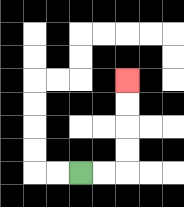{'start': '[3, 7]', 'end': '[5, 3]', 'path_directions': 'R,R,U,U,U,U', 'path_coordinates': '[[3, 7], [4, 7], [5, 7], [5, 6], [5, 5], [5, 4], [5, 3]]'}